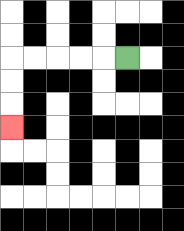{'start': '[5, 2]', 'end': '[0, 5]', 'path_directions': 'L,L,L,L,L,D,D,D', 'path_coordinates': '[[5, 2], [4, 2], [3, 2], [2, 2], [1, 2], [0, 2], [0, 3], [0, 4], [0, 5]]'}